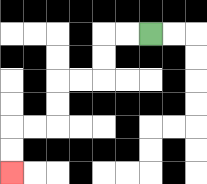{'start': '[6, 1]', 'end': '[0, 7]', 'path_directions': 'L,L,D,D,L,L,D,D,L,L,D,D', 'path_coordinates': '[[6, 1], [5, 1], [4, 1], [4, 2], [4, 3], [3, 3], [2, 3], [2, 4], [2, 5], [1, 5], [0, 5], [0, 6], [0, 7]]'}